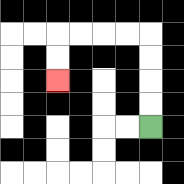{'start': '[6, 5]', 'end': '[2, 3]', 'path_directions': 'U,U,U,U,L,L,L,L,D,D', 'path_coordinates': '[[6, 5], [6, 4], [6, 3], [6, 2], [6, 1], [5, 1], [4, 1], [3, 1], [2, 1], [2, 2], [2, 3]]'}